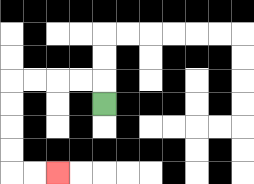{'start': '[4, 4]', 'end': '[2, 7]', 'path_directions': 'U,L,L,L,L,D,D,D,D,R,R', 'path_coordinates': '[[4, 4], [4, 3], [3, 3], [2, 3], [1, 3], [0, 3], [0, 4], [0, 5], [0, 6], [0, 7], [1, 7], [2, 7]]'}